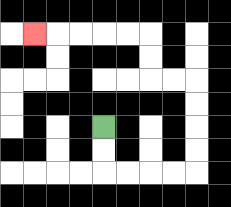{'start': '[4, 5]', 'end': '[1, 1]', 'path_directions': 'D,D,R,R,R,R,U,U,U,U,L,L,U,U,L,L,L,L,L', 'path_coordinates': '[[4, 5], [4, 6], [4, 7], [5, 7], [6, 7], [7, 7], [8, 7], [8, 6], [8, 5], [8, 4], [8, 3], [7, 3], [6, 3], [6, 2], [6, 1], [5, 1], [4, 1], [3, 1], [2, 1], [1, 1]]'}